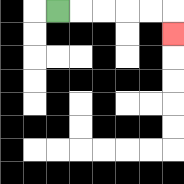{'start': '[2, 0]', 'end': '[7, 1]', 'path_directions': 'R,R,R,R,R,D', 'path_coordinates': '[[2, 0], [3, 0], [4, 0], [5, 0], [6, 0], [7, 0], [7, 1]]'}